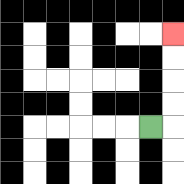{'start': '[6, 5]', 'end': '[7, 1]', 'path_directions': 'R,U,U,U,U', 'path_coordinates': '[[6, 5], [7, 5], [7, 4], [7, 3], [7, 2], [7, 1]]'}